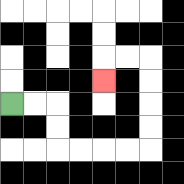{'start': '[0, 4]', 'end': '[4, 3]', 'path_directions': 'R,R,D,D,R,R,R,R,U,U,U,U,L,L,D', 'path_coordinates': '[[0, 4], [1, 4], [2, 4], [2, 5], [2, 6], [3, 6], [4, 6], [5, 6], [6, 6], [6, 5], [6, 4], [6, 3], [6, 2], [5, 2], [4, 2], [4, 3]]'}